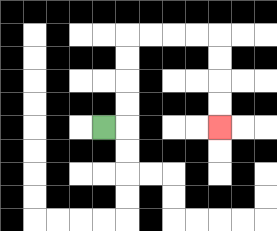{'start': '[4, 5]', 'end': '[9, 5]', 'path_directions': 'R,U,U,U,U,R,R,R,R,D,D,D,D', 'path_coordinates': '[[4, 5], [5, 5], [5, 4], [5, 3], [5, 2], [5, 1], [6, 1], [7, 1], [8, 1], [9, 1], [9, 2], [9, 3], [9, 4], [9, 5]]'}